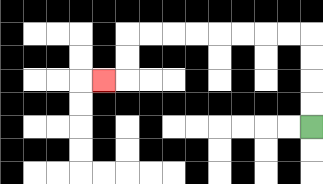{'start': '[13, 5]', 'end': '[4, 3]', 'path_directions': 'U,U,U,U,L,L,L,L,L,L,L,L,D,D,L', 'path_coordinates': '[[13, 5], [13, 4], [13, 3], [13, 2], [13, 1], [12, 1], [11, 1], [10, 1], [9, 1], [8, 1], [7, 1], [6, 1], [5, 1], [5, 2], [5, 3], [4, 3]]'}